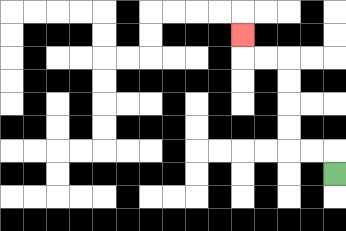{'start': '[14, 7]', 'end': '[10, 1]', 'path_directions': 'U,L,L,U,U,U,U,L,L,U', 'path_coordinates': '[[14, 7], [14, 6], [13, 6], [12, 6], [12, 5], [12, 4], [12, 3], [12, 2], [11, 2], [10, 2], [10, 1]]'}